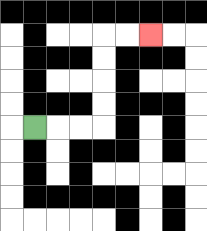{'start': '[1, 5]', 'end': '[6, 1]', 'path_directions': 'R,R,R,U,U,U,U,R,R', 'path_coordinates': '[[1, 5], [2, 5], [3, 5], [4, 5], [4, 4], [4, 3], [4, 2], [4, 1], [5, 1], [6, 1]]'}